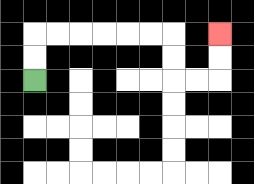{'start': '[1, 3]', 'end': '[9, 1]', 'path_directions': 'U,U,R,R,R,R,R,R,D,D,R,R,U,U', 'path_coordinates': '[[1, 3], [1, 2], [1, 1], [2, 1], [3, 1], [4, 1], [5, 1], [6, 1], [7, 1], [7, 2], [7, 3], [8, 3], [9, 3], [9, 2], [9, 1]]'}